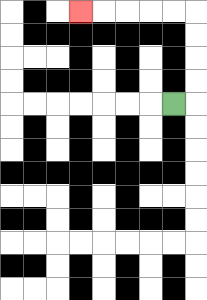{'start': '[7, 4]', 'end': '[3, 0]', 'path_directions': 'R,U,U,U,U,L,L,L,L,L', 'path_coordinates': '[[7, 4], [8, 4], [8, 3], [8, 2], [8, 1], [8, 0], [7, 0], [6, 0], [5, 0], [4, 0], [3, 0]]'}